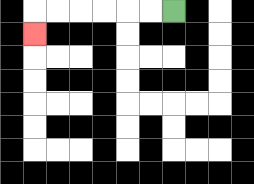{'start': '[7, 0]', 'end': '[1, 1]', 'path_directions': 'L,L,L,L,L,L,D', 'path_coordinates': '[[7, 0], [6, 0], [5, 0], [4, 0], [3, 0], [2, 0], [1, 0], [1, 1]]'}